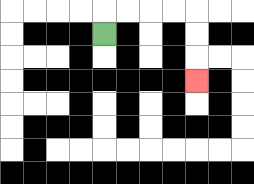{'start': '[4, 1]', 'end': '[8, 3]', 'path_directions': 'U,R,R,R,R,D,D,D', 'path_coordinates': '[[4, 1], [4, 0], [5, 0], [6, 0], [7, 0], [8, 0], [8, 1], [8, 2], [8, 3]]'}